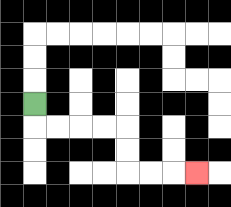{'start': '[1, 4]', 'end': '[8, 7]', 'path_directions': 'D,R,R,R,R,D,D,R,R,R', 'path_coordinates': '[[1, 4], [1, 5], [2, 5], [3, 5], [4, 5], [5, 5], [5, 6], [5, 7], [6, 7], [7, 7], [8, 7]]'}